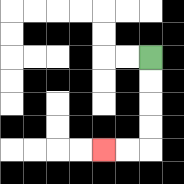{'start': '[6, 2]', 'end': '[4, 6]', 'path_directions': 'D,D,D,D,L,L', 'path_coordinates': '[[6, 2], [6, 3], [6, 4], [6, 5], [6, 6], [5, 6], [4, 6]]'}